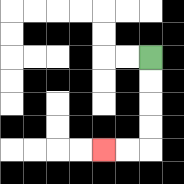{'start': '[6, 2]', 'end': '[4, 6]', 'path_directions': 'D,D,D,D,L,L', 'path_coordinates': '[[6, 2], [6, 3], [6, 4], [6, 5], [6, 6], [5, 6], [4, 6]]'}